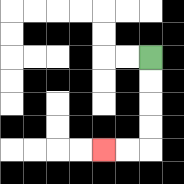{'start': '[6, 2]', 'end': '[4, 6]', 'path_directions': 'D,D,D,D,L,L', 'path_coordinates': '[[6, 2], [6, 3], [6, 4], [6, 5], [6, 6], [5, 6], [4, 6]]'}